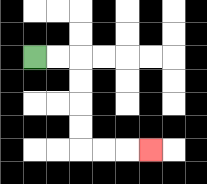{'start': '[1, 2]', 'end': '[6, 6]', 'path_directions': 'R,R,D,D,D,D,R,R,R', 'path_coordinates': '[[1, 2], [2, 2], [3, 2], [3, 3], [3, 4], [3, 5], [3, 6], [4, 6], [5, 6], [6, 6]]'}